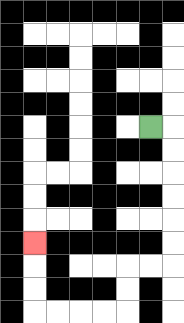{'start': '[6, 5]', 'end': '[1, 10]', 'path_directions': 'R,D,D,D,D,D,D,L,L,D,D,L,L,L,L,U,U,U', 'path_coordinates': '[[6, 5], [7, 5], [7, 6], [7, 7], [7, 8], [7, 9], [7, 10], [7, 11], [6, 11], [5, 11], [5, 12], [5, 13], [4, 13], [3, 13], [2, 13], [1, 13], [1, 12], [1, 11], [1, 10]]'}